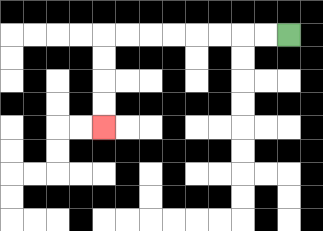{'start': '[12, 1]', 'end': '[4, 5]', 'path_directions': 'L,L,L,L,L,L,L,L,D,D,D,D', 'path_coordinates': '[[12, 1], [11, 1], [10, 1], [9, 1], [8, 1], [7, 1], [6, 1], [5, 1], [4, 1], [4, 2], [4, 3], [4, 4], [4, 5]]'}